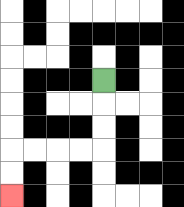{'start': '[4, 3]', 'end': '[0, 8]', 'path_directions': 'D,D,D,L,L,L,L,D,D', 'path_coordinates': '[[4, 3], [4, 4], [4, 5], [4, 6], [3, 6], [2, 6], [1, 6], [0, 6], [0, 7], [0, 8]]'}